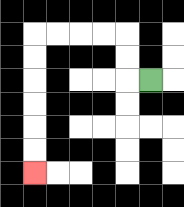{'start': '[6, 3]', 'end': '[1, 7]', 'path_directions': 'L,U,U,L,L,L,L,D,D,D,D,D,D', 'path_coordinates': '[[6, 3], [5, 3], [5, 2], [5, 1], [4, 1], [3, 1], [2, 1], [1, 1], [1, 2], [1, 3], [1, 4], [1, 5], [1, 6], [1, 7]]'}